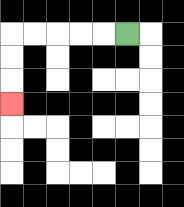{'start': '[5, 1]', 'end': '[0, 4]', 'path_directions': 'L,L,L,L,L,D,D,D', 'path_coordinates': '[[5, 1], [4, 1], [3, 1], [2, 1], [1, 1], [0, 1], [0, 2], [0, 3], [0, 4]]'}